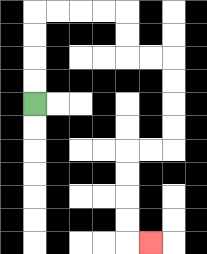{'start': '[1, 4]', 'end': '[6, 10]', 'path_directions': 'U,U,U,U,R,R,R,R,D,D,R,R,D,D,D,D,L,L,D,D,D,D,R', 'path_coordinates': '[[1, 4], [1, 3], [1, 2], [1, 1], [1, 0], [2, 0], [3, 0], [4, 0], [5, 0], [5, 1], [5, 2], [6, 2], [7, 2], [7, 3], [7, 4], [7, 5], [7, 6], [6, 6], [5, 6], [5, 7], [5, 8], [5, 9], [5, 10], [6, 10]]'}